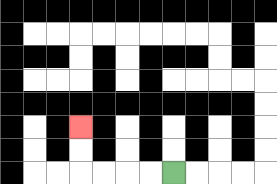{'start': '[7, 7]', 'end': '[3, 5]', 'path_directions': 'L,L,L,L,U,U', 'path_coordinates': '[[7, 7], [6, 7], [5, 7], [4, 7], [3, 7], [3, 6], [3, 5]]'}